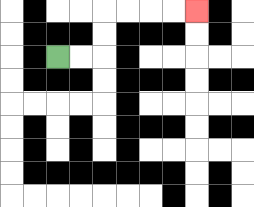{'start': '[2, 2]', 'end': '[8, 0]', 'path_directions': 'R,R,U,U,R,R,R,R', 'path_coordinates': '[[2, 2], [3, 2], [4, 2], [4, 1], [4, 0], [5, 0], [6, 0], [7, 0], [8, 0]]'}